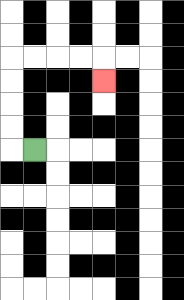{'start': '[1, 6]', 'end': '[4, 3]', 'path_directions': 'L,U,U,U,U,R,R,R,R,D', 'path_coordinates': '[[1, 6], [0, 6], [0, 5], [0, 4], [0, 3], [0, 2], [1, 2], [2, 2], [3, 2], [4, 2], [4, 3]]'}